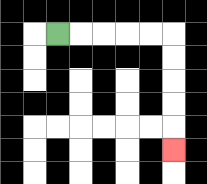{'start': '[2, 1]', 'end': '[7, 6]', 'path_directions': 'R,R,R,R,R,D,D,D,D,D', 'path_coordinates': '[[2, 1], [3, 1], [4, 1], [5, 1], [6, 1], [7, 1], [7, 2], [7, 3], [7, 4], [7, 5], [7, 6]]'}